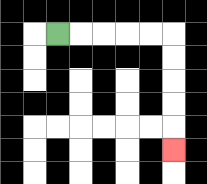{'start': '[2, 1]', 'end': '[7, 6]', 'path_directions': 'R,R,R,R,R,D,D,D,D,D', 'path_coordinates': '[[2, 1], [3, 1], [4, 1], [5, 1], [6, 1], [7, 1], [7, 2], [7, 3], [7, 4], [7, 5], [7, 6]]'}